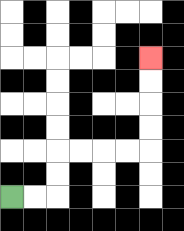{'start': '[0, 8]', 'end': '[6, 2]', 'path_directions': 'R,R,U,U,R,R,R,R,U,U,U,U', 'path_coordinates': '[[0, 8], [1, 8], [2, 8], [2, 7], [2, 6], [3, 6], [4, 6], [5, 6], [6, 6], [6, 5], [6, 4], [6, 3], [6, 2]]'}